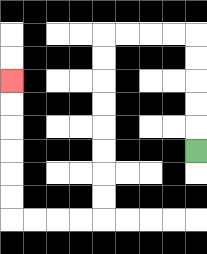{'start': '[8, 6]', 'end': '[0, 3]', 'path_directions': 'U,U,U,U,U,L,L,L,L,D,D,D,D,D,D,D,D,L,L,L,L,U,U,U,U,U,U', 'path_coordinates': '[[8, 6], [8, 5], [8, 4], [8, 3], [8, 2], [8, 1], [7, 1], [6, 1], [5, 1], [4, 1], [4, 2], [4, 3], [4, 4], [4, 5], [4, 6], [4, 7], [4, 8], [4, 9], [3, 9], [2, 9], [1, 9], [0, 9], [0, 8], [0, 7], [0, 6], [0, 5], [0, 4], [0, 3]]'}